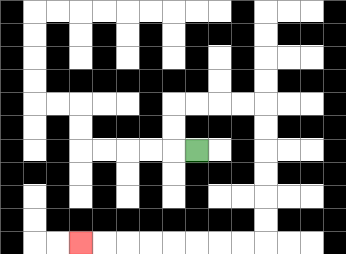{'start': '[8, 6]', 'end': '[3, 10]', 'path_directions': 'L,U,U,R,R,R,R,D,D,D,D,D,D,L,L,L,L,L,L,L,L', 'path_coordinates': '[[8, 6], [7, 6], [7, 5], [7, 4], [8, 4], [9, 4], [10, 4], [11, 4], [11, 5], [11, 6], [11, 7], [11, 8], [11, 9], [11, 10], [10, 10], [9, 10], [8, 10], [7, 10], [6, 10], [5, 10], [4, 10], [3, 10]]'}